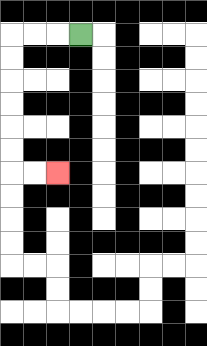{'start': '[3, 1]', 'end': '[2, 7]', 'path_directions': 'L,L,L,D,D,D,D,D,D,R,R', 'path_coordinates': '[[3, 1], [2, 1], [1, 1], [0, 1], [0, 2], [0, 3], [0, 4], [0, 5], [0, 6], [0, 7], [1, 7], [2, 7]]'}